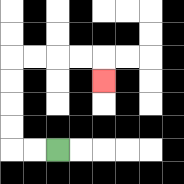{'start': '[2, 6]', 'end': '[4, 3]', 'path_directions': 'L,L,U,U,U,U,R,R,R,R,D', 'path_coordinates': '[[2, 6], [1, 6], [0, 6], [0, 5], [0, 4], [0, 3], [0, 2], [1, 2], [2, 2], [3, 2], [4, 2], [4, 3]]'}